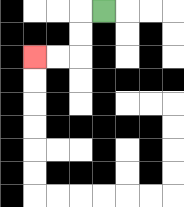{'start': '[4, 0]', 'end': '[1, 2]', 'path_directions': 'L,D,D,L,L', 'path_coordinates': '[[4, 0], [3, 0], [3, 1], [3, 2], [2, 2], [1, 2]]'}